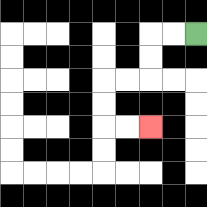{'start': '[8, 1]', 'end': '[6, 5]', 'path_directions': 'L,L,D,D,L,L,D,D,R,R', 'path_coordinates': '[[8, 1], [7, 1], [6, 1], [6, 2], [6, 3], [5, 3], [4, 3], [4, 4], [4, 5], [5, 5], [6, 5]]'}